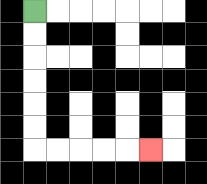{'start': '[1, 0]', 'end': '[6, 6]', 'path_directions': 'D,D,D,D,D,D,R,R,R,R,R', 'path_coordinates': '[[1, 0], [1, 1], [1, 2], [1, 3], [1, 4], [1, 5], [1, 6], [2, 6], [3, 6], [4, 6], [5, 6], [6, 6]]'}